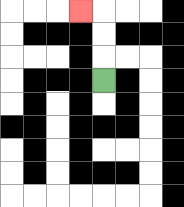{'start': '[4, 3]', 'end': '[3, 0]', 'path_directions': 'U,U,U,L', 'path_coordinates': '[[4, 3], [4, 2], [4, 1], [4, 0], [3, 0]]'}